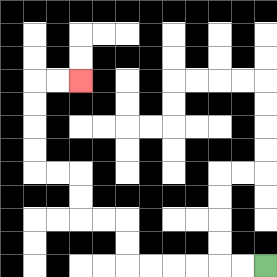{'start': '[11, 11]', 'end': '[3, 3]', 'path_directions': 'L,L,L,L,L,L,U,U,L,L,U,U,L,L,U,U,U,U,R,R', 'path_coordinates': '[[11, 11], [10, 11], [9, 11], [8, 11], [7, 11], [6, 11], [5, 11], [5, 10], [5, 9], [4, 9], [3, 9], [3, 8], [3, 7], [2, 7], [1, 7], [1, 6], [1, 5], [1, 4], [1, 3], [2, 3], [3, 3]]'}